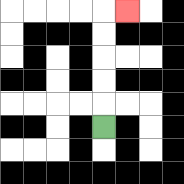{'start': '[4, 5]', 'end': '[5, 0]', 'path_directions': 'U,U,U,U,U,R', 'path_coordinates': '[[4, 5], [4, 4], [4, 3], [4, 2], [4, 1], [4, 0], [5, 0]]'}